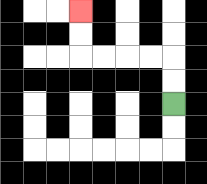{'start': '[7, 4]', 'end': '[3, 0]', 'path_directions': 'U,U,L,L,L,L,U,U', 'path_coordinates': '[[7, 4], [7, 3], [7, 2], [6, 2], [5, 2], [4, 2], [3, 2], [3, 1], [3, 0]]'}